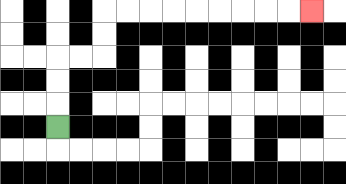{'start': '[2, 5]', 'end': '[13, 0]', 'path_directions': 'U,U,U,R,R,U,U,R,R,R,R,R,R,R,R,R', 'path_coordinates': '[[2, 5], [2, 4], [2, 3], [2, 2], [3, 2], [4, 2], [4, 1], [4, 0], [5, 0], [6, 0], [7, 0], [8, 0], [9, 0], [10, 0], [11, 0], [12, 0], [13, 0]]'}